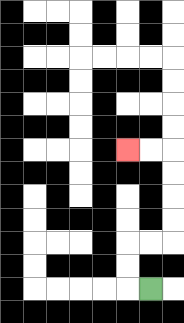{'start': '[6, 12]', 'end': '[5, 6]', 'path_directions': 'L,U,U,R,R,U,U,U,U,L,L', 'path_coordinates': '[[6, 12], [5, 12], [5, 11], [5, 10], [6, 10], [7, 10], [7, 9], [7, 8], [7, 7], [7, 6], [6, 6], [5, 6]]'}